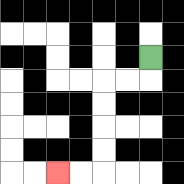{'start': '[6, 2]', 'end': '[2, 7]', 'path_directions': 'D,L,L,D,D,D,D,L,L', 'path_coordinates': '[[6, 2], [6, 3], [5, 3], [4, 3], [4, 4], [4, 5], [4, 6], [4, 7], [3, 7], [2, 7]]'}